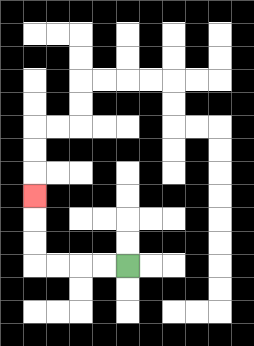{'start': '[5, 11]', 'end': '[1, 8]', 'path_directions': 'L,L,L,L,U,U,U', 'path_coordinates': '[[5, 11], [4, 11], [3, 11], [2, 11], [1, 11], [1, 10], [1, 9], [1, 8]]'}